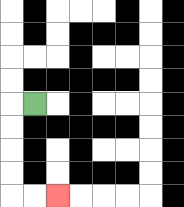{'start': '[1, 4]', 'end': '[2, 8]', 'path_directions': 'L,D,D,D,D,R,R', 'path_coordinates': '[[1, 4], [0, 4], [0, 5], [0, 6], [0, 7], [0, 8], [1, 8], [2, 8]]'}